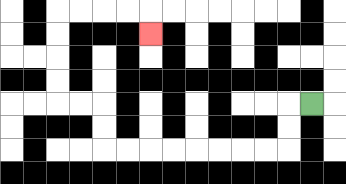{'start': '[13, 4]', 'end': '[6, 1]', 'path_directions': 'L,D,D,L,L,L,L,L,L,L,L,U,U,L,L,U,U,U,U,R,R,R,R,D', 'path_coordinates': '[[13, 4], [12, 4], [12, 5], [12, 6], [11, 6], [10, 6], [9, 6], [8, 6], [7, 6], [6, 6], [5, 6], [4, 6], [4, 5], [4, 4], [3, 4], [2, 4], [2, 3], [2, 2], [2, 1], [2, 0], [3, 0], [4, 0], [5, 0], [6, 0], [6, 1]]'}